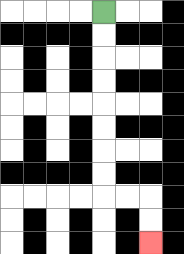{'start': '[4, 0]', 'end': '[6, 10]', 'path_directions': 'D,D,D,D,D,D,D,D,R,R,D,D', 'path_coordinates': '[[4, 0], [4, 1], [4, 2], [4, 3], [4, 4], [4, 5], [4, 6], [4, 7], [4, 8], [5, 8], [6, 8], [6, 9], [6, 10]]'}